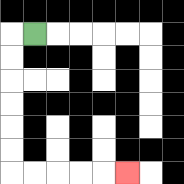{'start': '[1, 1]', 'end': '[5, 7]', 'path_directions': 'L,D,D,D,D,D,D,R,R,R,R,R', 'path_coordinates': '[[1, 1], [0, 1], [0, 2], [0, 3], [0, 4], [0, 5], [0, 6], [0, 7], [1, 7], [2, 7], [3, 7], [4, 7], [5, 7]]'}